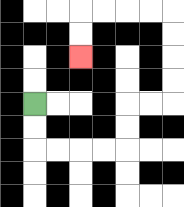{'start': '[1, 4]', 'end': '[3, 2]', 'path_directions': 'D,D,R,R,R,R,U,U,R,R,U,U,U,U,L,L,L,L,D,D', 'path_coordinates': '[[1, 4], [1, 5], [1, 6], [2, 6], [3, 6], [4, 6], [5, 6], [5, 5], [5, 4], [6, 4], [7, 4], [7, 3], [7, 2], [7, 1], [7, 0], [6, 0], [5, 0], [4, 0], [3, 0], [3, 1], [3, 2]]'}